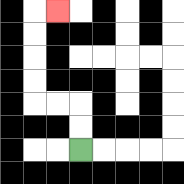{'start': '[3, 6]', 'end': '[2, 0]', 'path_directions': 'U,U,L,L,U,U,U,U,R', 'path_coordinates': '[[3, 6], [3, 5], [3, 4], [2, 4], [1, 4], [1, 3], [1, 2], [1, 1], [1, 0], [2, 0]]'}